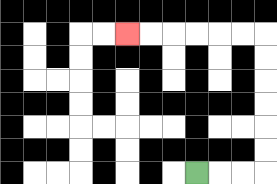{'start': '[8, 7]', 'end': '[5, 1]', 'path_directions': 'R,R,R,U,U,U,U,U,U,L,L,L,L,L,L', 'path_coordinates': '[[8, 7], [9, 7], [10, 7], [11, 7], [11, 6], [11, 5], [11, 4], [11, 3], [11, 2], [11, 1], [10, 1], [9, 1], [8, 1], [7, 1], [6, 1], [5, 1]]'}